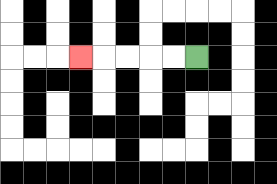{'start': '[8, 2]', 'end': '[3, 2]', 'path_directions': 'L,L,L,L,L', 'path_coordinates': '[[8, 2], [7, 2], [6, 2], [5, 2], [4, 2], [3, 2]]'}